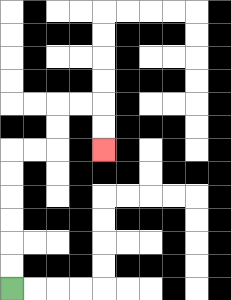{'start': '[0, 12]', 'end': '[4, 6]', 'path_directions': 'U,U,U,U,U,U,R,R,U,U,R,R,D,D', 'path_coordinates': '[[0, 12], [0, 11], [0, 10], [0, 9], [0, 8], [0, 7], [0, 6], [1, 6], [2, 6], [2, 5], [2, 4], [3, 4], [4, 4], [4, 5], [4, 6]]'}